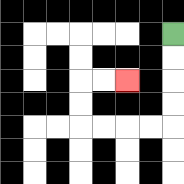{'start': '[7, 1]', 'end': '[5, 3]', 'path_directions': 'D,D,D,D,L,L,L,L,U,U,R,R', 'path_coordinates': '[[7, 1], [7, 2], [7, 3], [7, 4], [7, 5], [6, 5], [5, 5], [4, 5], [3, 5], [3, 4], [3, 3], [4, 3], [5, 3]]'}